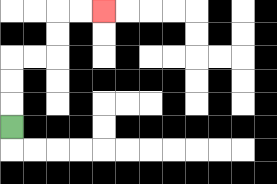{'start': '[0, 5]', 'end': '[4, 0]', 'path_directions': 'U,U,U,R,R,U,U,R,R', 'path_coordinates': '[[0, 5], [0, 4], [0, 3], [0, 2], [1, 2], [2, 2], [2, 1], [2, 0], [3, 0], [4, 0]]'}